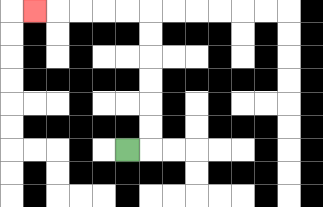{'start': '[5, 6]', 'end': '[1, 0]', 'path_directions': 'R,U,U,U,U,U,U,L,L,L,L,L', 'path_coordinates': '[[5, 6], [6, 6], [6, 5], [6, 4], [6, 3], [6, 2], [6, 1], [6, 0], [5, 0], [4, 0], [3, 0], [2, 0], [1, 0]]'}